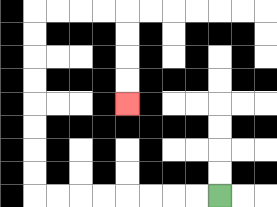{'start': '[9, 8]', 'end': '[5, 4]', 'path_directions': 'L,L,L,L,L,L,L,L,U,U,U,U,U,U,U,U,R,R,R,R,D,D,D,D', 'path_coordinates': '[[9, 8], [8, 8], [7, 8], [6, 8], [5, 8], [4, 8], [3, 8], [2, 8], [1, 8], [1, 7], [1, 6], [1, 5], [1, 4], [1, 3], [1, 2], [1, 1], [1, 0], [2, 0], [3, 0], [4, 0], [5, 0], [5, 1], [5, 2], [5, 3], [5, 4]]'}